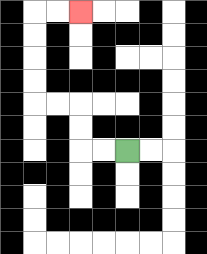{'start': '[5, 6]', 'end': '[3, 0]', 'path_directions': 'L,L,U,U,L,L,U,U,U,U,R,R', 'path_coordinates': '[[5, 6], [4, 6], [3, 6], [3, 5], [3, 4], [2, 4], [1, 4], [1, 3], [1, 2], [1, 1], [1, 0], [2, 0], [3, 0]]'}